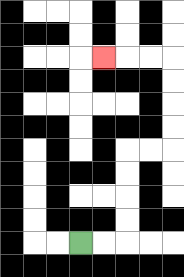{'start': '[3, 10]', 'end': '[4, 2]', 'path_directions': 'R,R,U,U,U,U,R,R,U,U,U,U,L,L,L', 'path_coordinates': '[[3, 10], [4, 10], [5, 10], [5, 9], [5, 8], [5, 7], [5, 6], [6, 6], [7, 6], [7, 5], [7, 4], [7, 3], [7, 2], [6, 2], [5, 2], [4, 2]]'}